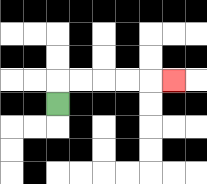{'start': '[2, 4]', 'end': '[7, 3]', 'path_directions': 'U,R,R,R,R,R', 'path_coordinates': '[[2, 4], [2, 3], [3, 3], [4, 3], [5, 3], [6, 3], [7, 3]]'}